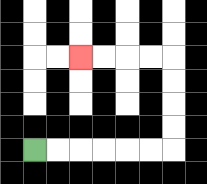{'start': '[1, 6]', 'end': '[3, 2]', 'path_directions': 'R,R,R,R,R,R,U,U,U,U,L,L,L,L', 'path_coordinates': '[[1, 6], [2, 6], [3, 6], [4, 6], [5, 6], [6, 6], [7, 6], [7, 5], [7, 4], [7, 3], [7, 2], [6, 2], [5, 2], [4, 2], [3, 2]]'}